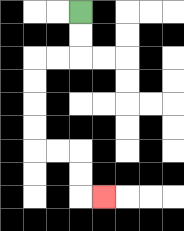{'start': '[3, 0]', 'end': '[4, 8]', 'path_directions': 'D,D,L,L,D,D,D,D,R,R,D,D,R', 'path_coordinates': '[[3, 0], [3, 1], [3, 2], [2, 2], [1, 2], [1, 3], [1, 4], [1, 5], [1, 6], [2, 6], [3, 6], [3, 7], [3, 8], [4, 8]]'}